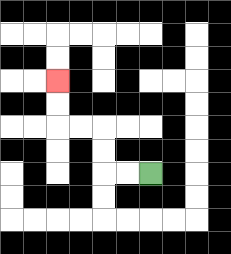{'start': '[6, 7]', 'end': '[2, 3]', 'path_directions': 'L,L,U,U,L,L,U,U', 'path_coordinates': '[[6, 7], [5, 7], [4, 7], [4, 6], [4, 5], [3, 5], [2, 5], [2, 4], [2, 3]]'}